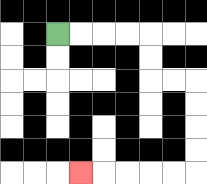{'start': '[2, 1]', 'end': '[3, 7]', 'path_directions': 'R,R,R,R,D,D,R,R,D,D,D,D,L,L,L,L,L', 'path_coordinates': '[[2, 1], [3, 1], [4, 1], [5, 1], [6, 1], [6, 2], [6, 3], [7, 3], [8, 3], [8, 4], [8, 5], [8, 6], [8, 7], [7, 7], [6, 7], [5, 7], [4, 7], [3, 7]]'}